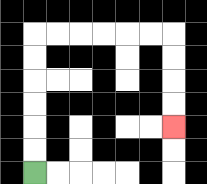{'start': '[1, 7]', 'end': '[7, 5]', 'path_directions': 'U,U,U,U,U,U,R,R,R,R,R,R,D,D,D,D', 'path_coordinates': '[[1, 7], [1, 6], [1, 5], [1, 4], [1, 3], [1, 2], [1, 1], [2, 1], [3, 1], [4, 1], [5, 1], [6, 1], [7, 1], [7, 2], [7, 3], [7, 4], [7, 5]]'}